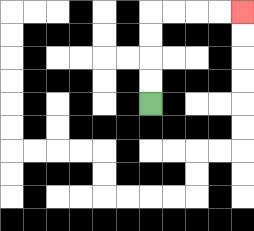{'start': '[6, 4]', 'end': '[10, 0]', 'path_directions': 'U,U,U,U,R,R,R,R', 'path_coordinates': '[[6, 4], [6, 3], [6, 2], [6, 1], [6, 0], [7, 0], [8, 0], [9, 0], [10, 0]]'}